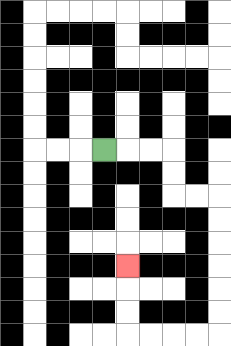{'start': '[4, 6]', 'end': '[5, 11]', 'path_directions': 'R,R,R,D,D,R,R,D,D,D,D,D,D,L,L,L,L,U,U,U', 'path_coordinates': '[[4, 6], [5, 6], [6, 6], [7, 6], [7, 7], [7, 8], [8, 8], [9, 8], [9, 9], [9, 10], [9, 11], [9, 12], [9, 13], [9, 14], [8, 14], [7, 14], [6, 14], [5, 14], [5, 13], [5, 12], [5, 11]]'}